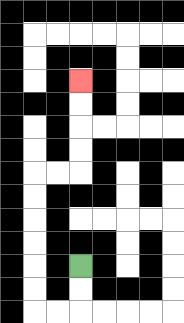{'start': '[3, 11]', 'end': '[3, 3]', 'path_directions': 'D,D,L,L,U,U,U,U,U,U,R,R,U,U,U,U', 'path_coordinates': '[[3, 11], [3, 12], [3, 13], [2, 13], [1, 13], [1, 12], [1, 11], [1, 10], [1, 9], [1, 8], [1, 7], [2, 7], [3, 7], [3, 6], [3, 5], [3, 4], [3, 3]]'}